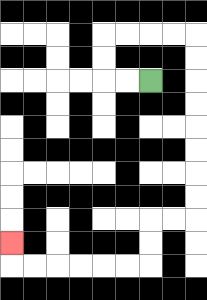{'start': '[6, 3]', 'end': '[0, 10]', 'path_directions': 'L,L,U,U,R,R,R,R,D,D,D,D,D,D,D,D,L,L,D,D,L,L,L,L,L,L,U', 'path_coordinates': '[[6, 3], [5, 3], [4, 3], [4, 2], [4, 1], [5, 1], [6, 1], [7, 1], [8, 1], [8, 2], [8, 3], [8, 4], [8, 5], [8, 6], [8, 7], [8, 8], [8, 9], [7, 9], [6, 9], [6, 10], [6, 11], [5, 11], [4, 11], [3, 11], [2, 11], [1, 11], [0, 11], [0, 10]]'}